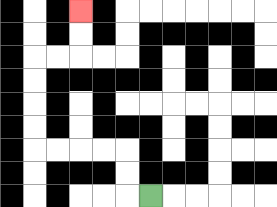{'start': '[6, 8]', 'end': '[3, 0]', 'path_directions': 'L,U,U,L,L,L,L,U,U,U,U,R,R,U,U', 'path_coordinates': '[[6, 8], [5, 8], [5, 7], [5, 6], [4, 6], [3, 6], [2, 6], [1, 6], [1, 5], [1, 4], [1, 3], [1, 2], [2, 2], [3, 2], [3, 1], [3, 0]]'}